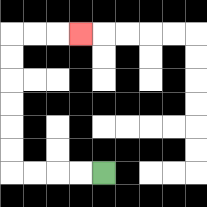{'start': '[4, 7]', 'end': '[3, 1]', 'path_directions': 'L,L,L,L,U,U,U,U,U,U,R,R,R', 'path_coordinates': '[[4, 7], [3, 7], [2, 7], [1, 7], [0, 7], [0, 6], [0, 5], [0, 4], [0, 3], [0, 2], [0, 1], [1, 1], [2, 1], [3, 1]]'}